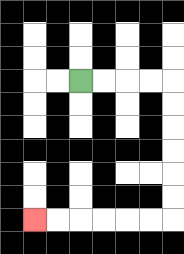{'start': '[3, 3]', 'end': '[1, 9]', 'path_directions': 'R,R,R,R,D,D,D,D,D,D,L,L,L,L,L,L', 'path_coordinates': '[[3, 3], [4, 3], [5, 3], [6, 3], [7, 3], [7, 4], [7, 5], [7, 6], [7, 7], [7, 8], [7, 9], [6, 9], [5, 9], [4, 9], [3, 9], [2, 9], [1, 9]]'}